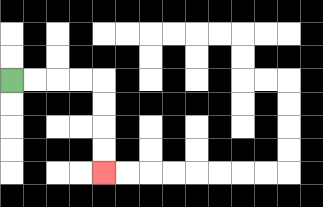{'start': '[0, 3]', 'end': '[4, 7]', 'path_directions': 'R,R,R,R,D,D,D,D', 'path_coordinates': '[[0, 3], [1, 3], [2, 3], [3, 3], [4, 3], [4, 4], [4, 5], [4, 6], [4, 7]]'}